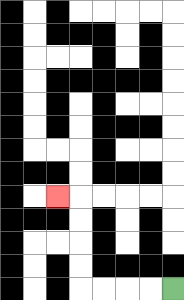{'start': '[7, 12]', 'end': '[2, 8]', 'path_directions': 'L,L,L,L,U,U,U,U,L', 'path_coordinates': '[[7, 12], [6, 12], [5, 12], [4, 12], [3, 12], [3, 11], [3, 10], [3, 9], [3, 8], [2, 8]]'}